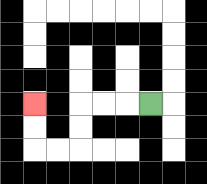{'start': '[6, 4]', 'end': '[1, 4]', 'path_directions': 'L,L,L,D,D,L,L,U,U', 'path_coordinates': '[[6, 4], [5, 4], [4, 4], [3, 4], [3, 5], [3, 6], [2, 6], [1, 6], [1, 5], [1, 4]]'}